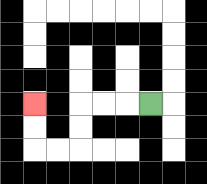{'start': '[6, 4]', 'end': '[1, 4]', 'path_directions': 'L,L,L,D,D,L,L,U,U', 'path_coordinates': '[[6, 4], [5, 4], [4, 4], [3, 4], [3, 5], [3, 6], [2, 6], [1, 6], [1, 5], [1, 4]]'}